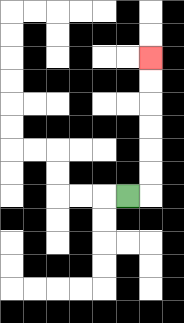{'start': '[5, 8]', 'end': '[6, 2]', 'path_directions': 'R,U,U,U,U,U,U', 'path_coordinates': '[[5, 8], [6, 8], [6, 7], [6, 6], [6, 5], [6, 4], [6, 3], [6, 2]]'}